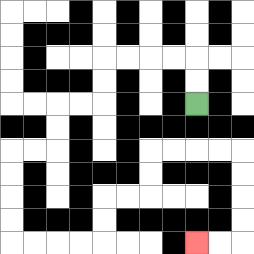{'start': '[8, 4]', 'end': '[8, 10]', 'path_directions': 'U,U,L,L,L,L,D,D,L,L,D,D,L,L,D,D,D,D,R,R,R,R,U,U,R,R,U,U,R,R,R,R,D,D,D,D,L,L', 'path_coordinates': '[[8, 4], [8, 3], [8, 2], [7, 2], [6, 2], [5, 2], [4, 2], [4, 3], [4, 4], [3, 4], [2, 4], [2, 5], [2, 6], [1, 6], [0, 6], [0, 7], [0, 8], [0, 9], [0, 10], [1, 10], [2, 10], [3, 10], [4, 10], [4, 9], [4, 8], [5, 8], [6, 8], [6, 7], [6, 6], [7, 6], [8, 6], [9, 6], [10, 6], [10, 7], [10, 8], [10, 9], [10, 10], [9, 10], [8, 10]]'}